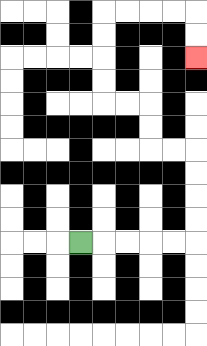{'start': '[3, 10]', 'end': '[8, 2]', 'path_directions': 'R,R,R,R,R,U,U,U,U,L,L,U,U,L,L,U,U,U,U,R,R,R,R,D,D', 'path_coordinates': '[[3, 10], [4, 10], [5, 10], [6, 10], [7, 10], [8, 10], [8, 9], [8, 8], [8, 7], [8, 6], [7, 6], [6, 6], [6, 5], [6, 4], [5, 4], [4, 4], [4, 3], [4, 2], [4, 1], [4, 0], [5, 0], [6, 0], [7, 0], [8, 0], [8, 1], [8, 2]]'}